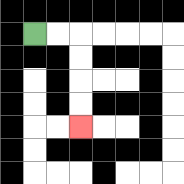{'start': '[1, 1]', 'end': '[3, 5]', 'path_directions': 'R,R,D,D,D,D', 'path_coordinates': '[[1, 1], [2, 1], [3, 1], [3, 2], [3, 3], [3, 4], [3, 5]]'}